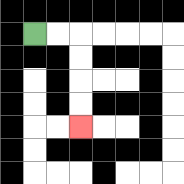{'start': '[1, 1]', 'end': '[3, 5]', 'path_directions': 'R,R,D,D,D,D', 'path_coordinates': '[[1, 1], [2, 1], [3, 1], [3, 2], [3, 3], [3, 4], [3, 5]]'}